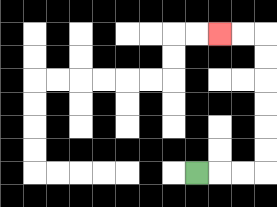{'start': '[8, 7]', 'end': '[9, 1]', 'path_directions': 'R,R,R,U,U,U,U,U,U,L,L', 'path_coordinates': '[[8, 7], [9, 7], [10, 7], [11, 7], [11, 6], [11, 5], [11, 4], [11, 3], [11, 2], [11, 1], [10, 1], [9, 1]]'}